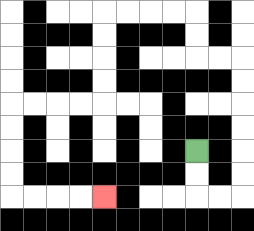{'start': '[8, 6]', 'end': '[4, 8]', 'path_directions': 'D,D,R,R,U,U,U,U,U,U,L,L,U,U,L,L,L,L,D,D,D,D,L,L,L,L,D,D,D,D,R,R,R,R', 'path_coordinates': '[[8, 6], [8, 7], [8, 8], [9, 8], [10, 8], [10, 7], [10, 6], [10, 5], [10, 4], [10, 3], [10, 2], [9, 2], [8, 2], [8, 1], [8, 0], [7, 0], [6, 0], [5, 0], [4, 0], [4, 1], [4, 2], [4, 3], [4, 4], [3, 4], [2, 4], [1, 4], [0, 4], [0, 5], [0, 6], [0, 7], [0, 8], [1, 8], [2, 8], [3, 8], [4, 8]]'}